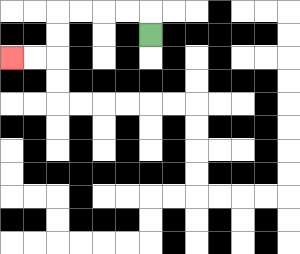{'start': '[6, 1]', 'end': '[0, 2]', 'path_directions': 'U,L,L,L,L,D,D,L,L', 'path_coordinates': '[[6, 1], [6, 0], [5, 0], [4, 0], [3, 0], [2, 0], [2, 1], [2, 2], [1, 2], [0, 2]]'}